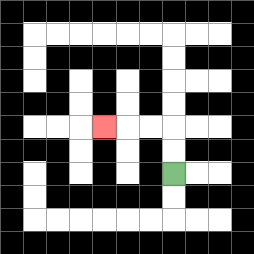{'start': '[7, 7]', 'end': '[4, 5]', 'path_directions': 'U,U,L,L,L', 'path_coordinates': '[[7, 7], [7, 6], [7, 5], [6, 5], [5, 5], [4, 5]]'}